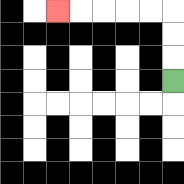{'start': '[7, 3]', 'end': '[2, 0]', 'path_directions': 'U,U,U,L,L,L,L,L', 'path_coordinates': '[[7, 3], [7, 2], [7, 1], [7, 0], [6, 0], [5, 0], [4, 0], [3, 0], [2, 0]]'}